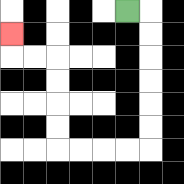{'start': '[5, 0]', 'end': '[0, 1]', 'path_directions': 'R,D,D,D,D,D,D,L,L,L,L,U,U,U,U,L,L,U', 'path_coordinates': '[[5, 0], [6, 0], [6, 1], [6, 2], [6, 3], [6, 4], [6, 5], [6, 6], [5, 6], [4, 6], [3, 6], [2, 6], [2, 5], [2, 4], [2, 3], [2, 2], [1, 2], [0, 2], [0, 1]]'}